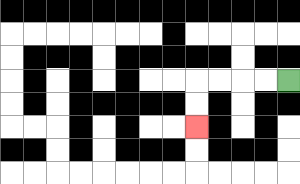{'start': '[12, 3]', 'end': '[8, 5]', 'path_directions': 'L,L,L,L,D,D', 'path_coordinates': '[[12, 3], [11, 3], [10, 3], [9, 3], [8, 3], [8, 4], [8, 5]]'}